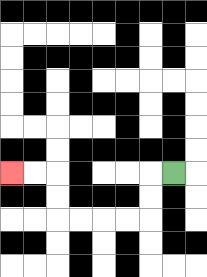{'start': '[7, 7]', 'end': '[0, 7]', 'path_directions': 'L,D,D,L,L,L,L,U,U,L,L', 'path_coordinates': '[[7, 7], [6, 7], [6, 8], [6, 9], [5, 9], [4, 9], [3, 9], [2, 9], [2, 8], [2, 7], [1, 7], [0, 7]]'}